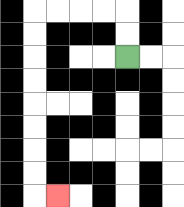{'start': '[5, 2]', 'end': '[2, 8]', 'path_directions': 'U,U,L,L,L,L,D,D,D,D,D,D,D,D,R', 'path_coordinates': '[[5, 2], [5, 1], [5, 0], [4, 0], [3, 0], [2, 0], [1, 0], [1, 1], [1, 2], [1, 3], [1, 4], [1, 5], [1, 6], [1, 7], [1, 8], [2, 8]]'}